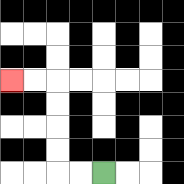{'start': '[4, 7]', 'end': '[0, 3]', 'path_directions': 'L,L,U,U,U,U,L,L', 'path_coordinates': '[[4, 7], [3, 7], [2, 7], [2, 6], [2, 5], [2, 4], [2, 3], [1, 3], [0, 3]]'}